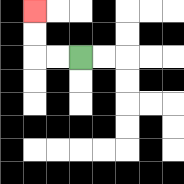{'start': '[3, 2]', 'end': '[1, 0]', 'path_directions': 'L,L,U,U', 'path_coordinates': '[[3, 2], [2, 2], [1, 2], [1, 1], [1, 0]]'}